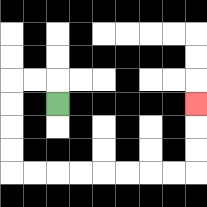{'start': '[2, 4]', 'end': '[8, 4]', 'path_directions': 'U,L,L,D,D,D,D,R,R,R,R,R,R,R,R,U,U,U', 'path_coordinates': '[[2, 4], [2, 3], [1, 3], [0, 3], [0, 4], [0, 5], [0, 6], [0, 7], [1, 7], [2, 7], [3, 7], [4, 7], [5, 7], [6, 7], [7, 7], [8, 7], [8, 6], [8, 5], [8, 4]]'}